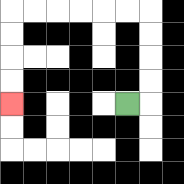{'start': '[5, 4]', 'end': '[0, 4]', 'path_directions': 'R,U,U,U,U,L,L,L,L,L,L,D,D,D,D', 'path_coordinates': '[[5, 4], [6, 4], [6, 3], [6, 2], [6, 1], [6, 0], [5, 0], [4, 0], [3, 0], [2, 0], [1, 0], [0, 0], [0, 1], [0, 2], [0, 3], [0, 4]]'}